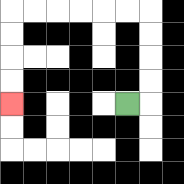{'start': '[5, 4]', 'end': '[0, 4]', 'path_directions': 'R,U,U,U,U,L,L,L,L,L,L,D,D,D,D', 'path_coordinates': '[[5, 4], [6, 4], [6, 3], [6, 2], [6, 1], [6, 0], [5, 0], [4, 0], [3, 0], [2, 0], [1, 0], [0, 0], [0, 1], [0, 2], [0, 3], [0, 4]]'}